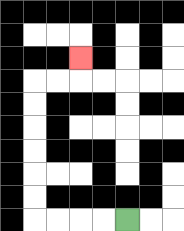{'start': '[5, 9]', 'end': '[3, 2]', 'path_directions': 'L,L,L,L,U,U,U,U,U,U,R,R,U', 'path_coordinates': '[[5, 9], [4, 9], [3, 9], [2, 9], [1, 9], [1, 8], [1, 7], [1, 6], [1, 5], [1, 4], [1, 3], [2, 3], [3, 3], [3, 2]]'}